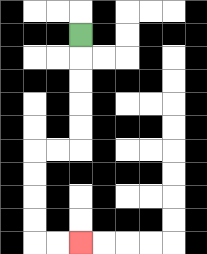{'start': '[3, 1]', 'end': '[3, 10]', 'path_directions': 'D,D,D,D,D,L,L,D,D,D,D,R,R', 'path_coordinates': '[[3, 1], [3, 2], [3, 3], [3, 4], [3, 5], [3, 6], [2, 6], [1, 6], [1, 7], [1, 8], [1, 9], [1, 10], [2, 10], [3, 10]]'}